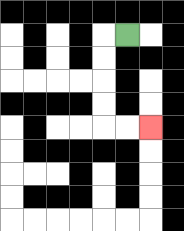{'start': '[5, 1]', 'end': '[6, 5]', 'path_directions': 'L,D,D,D,D,R,R', 'path_coordinates': '[[5, 1], [4, 1], [4, 2], [4, 3], [4, 4], [4, 5], [5, 5], [6, 5]]'}